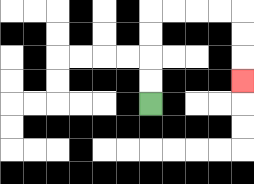{'start': '[6, 4]', 'end': '[10, 3]', 'path_directions': 'U,U,U,U,R,R,R,R,D,D,D', 'path_coordinates': '[[6, 4], [6, 3], [6, 2], [6, 1], [6, 0], [7, 0], [8, 0], [9, 0], [10, 0], [10, 1], [10, 2], [10, 3]]'}